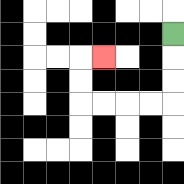{'start': '[7, 1]', 'end': '[4, 2]', 'path_directions': 'D,D,D,L,L,L,L,U,U,R', 'path_coordinates': '[[7, 1], [7, 2], [7, 3], [7, 4], [6, 4], [5, 4], [4, 4], [3, 4], [3, 3], [3, 2], [4, 2]]'}